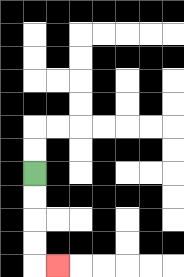{'start': '[1, 7]', 'end': '[2, 11]', 'path_directions': 'D,D,D,D,R', 'path_coordinates': '[[1, 7], [1, 8], [1, 9], [1, 10], [1, 11], [2, 11]]'}